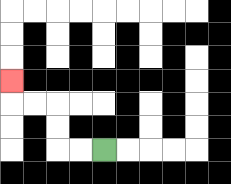{'start': '[4, 6]', 'end': '[0, 3]', 'path_directions': 'L,L,U,U,L,L,U', 'path_coordinates': '[[4, 6], [3, 6], [2, 6], [2, 5], [2, 4], [1, 4], [0, 4], [0, 3]]'}